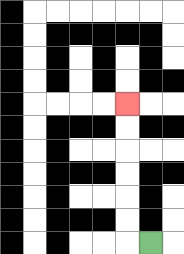{'start': '[6, 10]', 'end': '[5, 4]', 'path_directions': 'L,U,U,U,U,U,U', 'path_coordinates': '[[6, 10], [5, 10], [5, 9], [5, 8], [5, 7], [5, 6], [5, 5], [5, 4]]'}